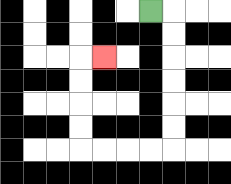{'start': '[6, 0]', 'end': '[4, 2]', 'path_directions': 'R,D,D,D,D,D,D,L,L,L,L,U,U,U,U,R', 'path_coordinates': '[[6, 0], [7, 0], [7, 1], [7, 2], [7, 3], [7, 4], [7, 5], [7, 6], [6, 6], [5, 6], [4, 6], [3, 6], [3, 5], [3, 4], [3, 3], [3, 2], [4, 2]]'}